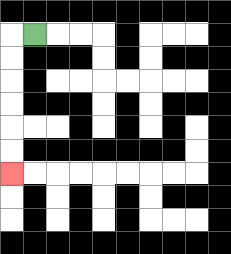{'start': '[1, 1]', 'end': '[0, 7]', 'path_directions': 'L,D,D,D,D,D,D', 'path_coordinates': '[[1, 1], [0, 1], [0, 2], [0, 3], [0, 4], [0, 5], [0, 6], [0, 7]]'}